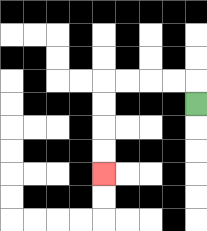{'start': '[8, 4]', 'end': '[4, 7]', 'path_directions': 'U,L,L,L,L,D,D,D,D', 'path_coordinates': '[[8, 4], [8, 3], [7, 3], [6, 3], [5, 3], [4, 3], [4, 4], [4, 5], [4, 6], [4, 7]]'}